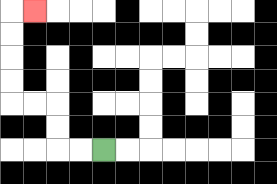{'start': '[4, 6]', 'end': '[1, 0]', 'path_directions': 'L,L,U,U,L,L,U,U,U,U,R', 'path_coordinates': '[[4, 6], [3, 6], [2, 6], [2, 5], [2, 4], [1, 4], [0, 4], [0, 3], [0, 2], [0, 1], [0, 0], [1, 0]]'}